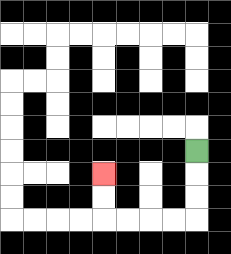{'start': '[8, 6]', 'end': '[4, 7]', 'path_directions': 'D,D,D,L,L,L,L,U,U', 'path_coordinates': '[[8, 6], [8, 7], [8, 8], [8, 9], [7, 9], [6, 9], [5, 9], [4, 9], [4, 8], [4, 7]]'}